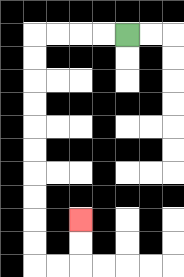{'start': '[5, 1]', 'end': '[3, 9]', 'path_directions': 'L,L,L,L,D,D,D,D,D,D,D,D,D,D,R,R,U,U', 'path_coordinates': '[[5, 1], [4, 1], [3, 1], [2, 1], [1, 1], [1, 2], [1, 3], [1, 4], [1, 5], [1, 6], [1, 7], [1, 8], [1, 9], [1, 10], [1, 11], [2, 11], [3, 11], [3, 10], [3, 9]]'}